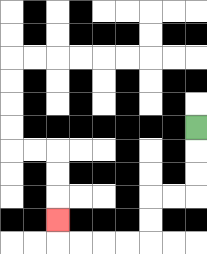{'start': '[8, 5]', 'end': '[2, 9]', 'path_directions': 'D,D,D,L,L,D,D,L,L,L,L,U', 'path_coordinates': '[[8, 5], [8, 6], [8, 7], [8, 8], [7, 8], [6, 8], [6, 9], [6, 10], [5, 10], [4, 10], [3, 10], [2, 10], [2, 9]]'}